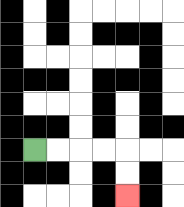{'start': '[1, 6]', 'end': '[5, 8]', 'path_directions': 'R,R,R,R,D,D', 'path_coordinates': '[[1, 6], [2, 6], [3, 6], [4, 6], [5, 6], [5, 7], [5, 8]]'}